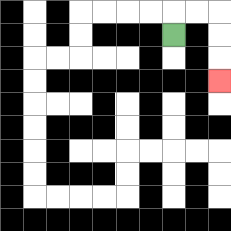{'start': '[7, 1]', 'end': '[9, 3]', 'path_directions': 'U,R,R,D,D,D', 'path_coordinates': '[[7, 1], [7, 0], [8, 0], [9, 0], [9, 1], [9, 2], [9, 3]]'}